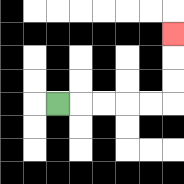{'start': '[2, 4]', 'end': '[7, 1]', 'path_directions': 'R,R,R,R,R,U,U,U', 'path_coordinates': '[[2, 4], [3, 4], [4, 4], [5, 4], [6, 4], [7, 4], [7, 3], [7, 2], [7, 1]]'}